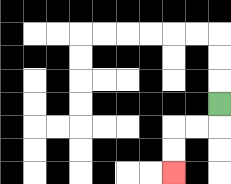{'start': '[9, 4]', 'end': '[7, 7]', 'path_directions': 'D,L,L,D,D', 'path_coordinates': '[[9, 4], [9, 5], [8, 5], [7, 5], [7, 6], [7, 7]]'}